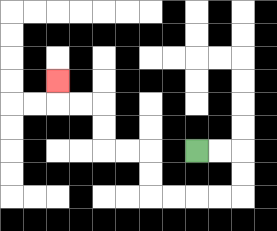{'start': '[8, 6]', 'end': '[2, 3]', 'path_directions': 'R,R,D,D,L,L,L,L,U,U,L,L,U,U,L,L,U', 'path_coordinates': '[[8, 6], [9, 6], [10, 6], [10, 7], [10, 8], [9, 8], [8, 8], [7, 8], [6, 8], [6, 7], [6, 6], [5, 6], [4, 6], [4, 5], [4, 4], [3, 4], [2, 4], [2, 3]]'}